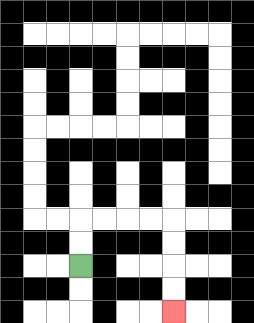{'start': '[3, 11]', 'end': '[7, 13]', 'path_directions': 'U,U,R,R,R,R,D,D,D,D', 'path_coordinates': '[[3, 11], [3, 10], [3, 9], [4, 9], [5, 9], [6, 9], [7, 9], [7, 10], [7, 11], [7, 12], [7, 13]]'}